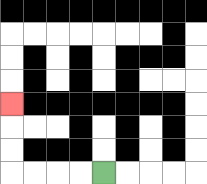{'start': '[4, 7]', 'end': '[0, 4]', 'path_directions': 'L,L,L,L,U,U,U', 'path_coordinates': '[[4, 7], [3, 7], [2, 7], [1, 7], [0, 7], [0, 6], [0, 5], [0, 4]]'}